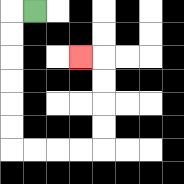{'start': '[1, 0]', 'end': '[3, 2]', 'path_directions': 'L,D,D,D,D,D,D,R,R,R,R,U,U,U,U,L', 'path_coordinates': '[[1, 0], [0, 0], [0, 1], [0, 2], [0, 3], [0, 4], [0, 5], [0, 6], [1, 6], [2, 6], [3, 6], [4, 6], [4, 5], [4, 4], [4, 3], [4, 2], [3, 2]]'}